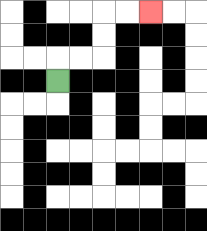{'start': '[2, 3]', 'end': '[6, 0]', 'path_directions': 'U,R,R,U,U,R,R', 'path_coordinates': '[[2, 3], [2, 2], [3, 2], [4, 2], [4, 1], [4, 0], [5, 0], [6, 0]]'}